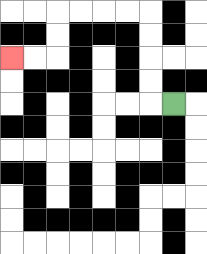{'start': '[7, 4]', 'end': '[0, 2]', 'path_directions': 'L,U,U,U,U,L,L,L,L,D,D,L,L', 'path_coordinates': '[[7, 4], [6, 4], [6, 3], [6, 2], [6, 1], [6, 0], [5, 0], [4, 0], [3, 0], [2, 0], [2, 1], [2, 2], [1, 2], [0, 2]]'}